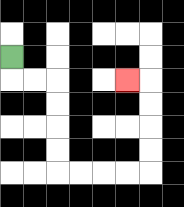{'start': '[0, 2]', 'end': '[5, 3]', 'path_directions': 'D,R,R,D,D,D,D,R,R,R,R,U,U,U,U,L', 'path_coordinates': '[[0, 2], [0, 3], [1, 3], [2, 3], [2, 4], [2, 5], [2, 6], [2, 7], [3, 7], [4, 7], [5, 7], [6, 7], [6, 6], [6, 5], [6, 4], [6, 3], [5, 3]]'}